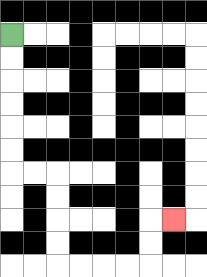{'start': '[0, 1]', 'end': '[7, 9]', 'path_directions': 'D,D,D,D,D,D,R,R,D,D,D,D,R,R,R,R,U,U,R', 'path_coordinates': '[[0, 1], [0, 2], [0, 3], [0, 4], [0, 5], [0, 6], [0, 7], [1, 7], [2, 7], [2, 8], [2, 9], [2, 10], [2, 11], [3, 11], [4, 11], [5, 11], [6, 11], [6, 10], [6, 9], [7, 9]]'}